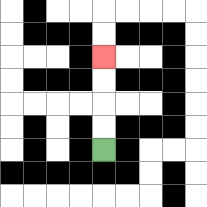{'start': '[4, 6]', 'end': '[4, 2]', 'path_directions': 'U,U,U,U', 'path_coordinates': '[[4, 6], [4, 5], [4, 4], [4, 3], [4, 2]]'}